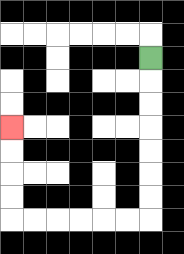{'start': '[6, 2]', 'end': '[0, 5]', 'path_directions': 'D,D,D,D,D,D,D,L,L,L,L,L,L,U,U,U,U', 'path_coordinates': '[[6, 2], [6, 3], [6, 4], [6, 5], [6, 6], [6, 7], [6, 8], [6, 9], [5, 9], [4, 9], [3, 9], [2, 9], [1, 9], [0, 9], [0, 8], [0, 7], [0, 6], [0, 5]]'}